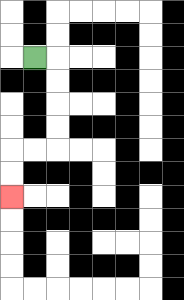{'start': '[1, 2]', 'end': '[0, 8]', 'path_directions': 'R,D,D,D,D,L,L,D,D', 'path_coordinates': '[[1, 2], [2, 2], [2, 3], [2, 4], [2, 5], [2, 6], [1, 6], [0, 6], [0, 7], [0, 8]]'}